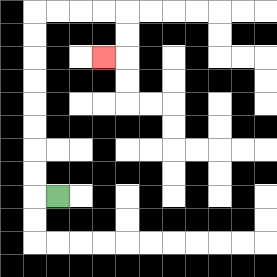{'start': '[2, 8]', 'end': '[4, 2]', 'path_directions': 'L,U,U,U,U,U,U,U,U,R,R,R,R,D,D,L', 'path_coordinates': '[[2, 8], [1, 8], [1, 7], [1, 6], [1, 5], [1, 4], [1, 3], [1, 2], [1, 1], [1, 0], [2, 0], [3, 0], [4, 0], [5, 0], [5, 1], [5, 2], [4, 2]]'}